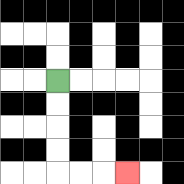{'start': '[2, 3]', 'end': '[5, 7]', 'path_directions': 'D,D,D,D,R,R,R', 'path_coordinates': '[[2, 3], [2, 4], [2, 5], [2, 6], [2, 7], [3, 7], [4, 7], [5, 7]]'}